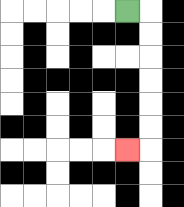{'start': '[5, 0]', 'end': '[5, 6]', 'path_directions': 'R,D,D,D,D,D,D,L', 'path_coordinates': '[[5, 0], [6, 0], [6, 1], [6, 2], [6, 3], [6, 4], [6, 5], [6, 6], [5, 6]]'}